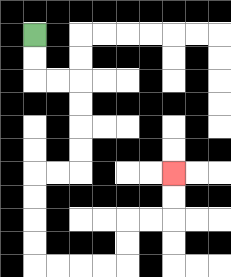{'start': '[1, 1]', 'end': '[7, 7]', 'path_directions': 'D,D,R,R,D,D,D,D,L,L,D,D,D,D,R,R,R,R,U,U,R,R,U,U', 'path_coordinates': '[[1, 1], [1, 2], [1, 3], [2, 3], [3, 3], [3, 4], [3, 5], [3, 6], [3, 7], [2, 7], [1, 7], [1, 8], [1, 9], [1, 10], [1, 11], [2, 11], [3, 11], [4, 11], [5, 11], [5, 10], [5, 9], [6, 9], [7, 9], [7, 8], [7, 7]]'}